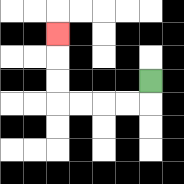{'start': '[6, 3]', 'end': '[2, 1]', 'path_directions': 'D,L,L,L,L,U,U,U', 'path_coordinates': '[[6, 3], [6, 4], [5, 4], [4, 4], [3, 4], [2, 4], [2, 3], [2, 2], [2, 1]]'}